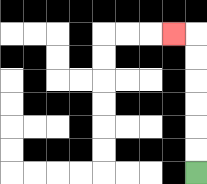{'start': '[8, 7]', 'end': '[7, 1]', 'path_directions': 'U,U,U,U,U,U,L', 'path_coordinates': '[[8, 7], [8, 6], [8, 5], [8, 4], [8, 3], [8, 2], [8, 1], [7, 1]]'}